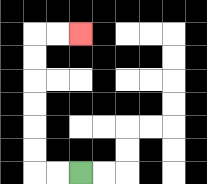{'start': '[3, 7]', 'end': '[3, 1]', 'path_directions': 'L,L,U,U,U,U,U,U,R,R', 'path_coordinates': '[[3, 7], [2, 7], [1, 7], [1, 6], [1, 5], [1, 4], [1, 3], [1, 2], [1, 1], [2, 1], [3, 1]]'}